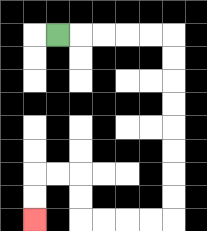{'start': '[2, 1]', 'end': '[1, 9]', 'path_directions': 'R,R,R,R,R,D,D,D,D,D,D,D,D,L,L,L,L,U,U,L,L,D,D', 'path_coordinates': '[[2, 1], [3, 1], [4, 1], [5, 1], [6, 1], [7, 1], [7, 2], [7, 3], [7, 4], [7, 5], [7, 6], [7, 7], [7, 8], [7, 9], [6, 9], [5, 9], [4, 9], [3, 9], [3, 8], [3, 7], [2, 7], [1, 7], [1, 8], [1, 9]]'}